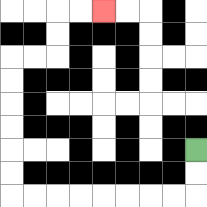{'start': '[8, 6]', 'end': '[4, 0]', 'path_directions': 'D,D,L,L,L,L,L,L,L,L,U,U,U,U,U,U,R,R,U,U,R,R', 'path_coordinates': '[[8, 6], [8, 7], [8, 8], [7, 8], [6, 8], [5, 8], [4, 8], [3, 8], [2, 8], [1, 8], [0, 8], [0, 7], [0, 6], [0, 5], [0, 4], [0, 3], [0, 2], [1, 2], [2, 2], [2, 1], [2, 0], [3, 0], [4, 0]]'}